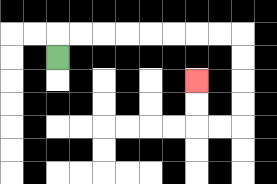{'start': '[2, 2]', 'end': '[8, 3]', 'path_directions': 'U,R,R,R,R,R,R,R,R,D,D,D,D,L,L,U,U', 'path_coordinates': '[[2, 2], [2, 1], [3, 1], [4, 1], [5, 1], [6, 1], [7, 1], [8, 1], [9, 1], [10, 1], [10, 2], [10, 3], [10, 4], [10, 5], [9, 5], [8, 5], [8, 4], [8, 3]]'}